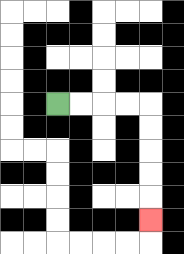{'start': '[2, 4]', 'end': '[6, 9]', 'path_directions': 'R,R,R,R,D,D,D,D,D', 'path_coordinates': '[[2, 4], [3, 4], [4, 4], [5, 4], [6, 4], [6, 5], [6, 6], [6, 7], [6, 8], [6, 9]]'}